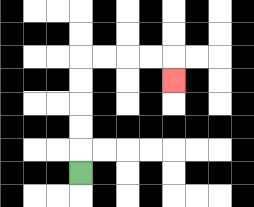{'start': '[3, 7]', 'end': '[7, 3]', 'path_directions': 'U,U,U,U,U,R,R,R,R,D', 'path_coordinates': '[[3, 7], [3, 6], [3, 5], [3, 4], [3, 3], [3, 2], [4, 2], [5, 2], [6, 2], [7, 2], [7, 3]]'}